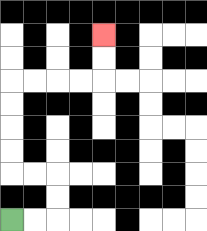{'start': '[0, 9]', 'end': '[4, 1]', 'path_directions': 'R,R,U,U,L,L,U,U,U,U,R,R,R,R,U,U', 'path_coordinates': '[[0, 9], [1, 9], [2, 9], [2, 8], [2, 7], [1, 7], [0, 7], [0, 6], [0, 5], [0, 4], [0, 3], [1, 3], [2, 3], [3, 3], [4, 3], [4, 2], [4, 1]]'}